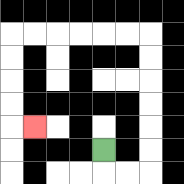{'start': '[4, 6]', 'end': '[1, 5]', 'path_directions': 'D,R,R,U,U,U,U,U,U,L,L,L,L,L,L,D,D,D,D,R', 'path_coordinates': '[[4, 6], [4, 7], [5, 7], [6, 7], [6, 6], [6, 5], [6, 4], [6, 3], [6, 2], [6, 1], [5, 1], [4, 1], [3, 1], [2, 1], [1, 1], [0, 1], [0, 2], [0, 3], [0, 4], [0, 5], [1, 5]]'}